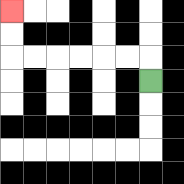{'start': '[6, 3]', 'end': '[0, 0]', 'path_directions': 'U,L,L,L,L,L,L,U,U', 'path_coordinates': '[[6, 3], [6, 2], [5, 2], [4, 2], [3, 2], [2, 2], [1, 2], [0, 2], [0, 1], [0, 0]]'}